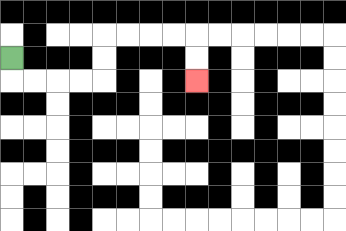{'start': '[0, 2]', 'end': '[8, 3]', 'path_directions': 'D,R,R,R,R,U,U,R,R,R,R,D,D', 'path_coordinates': '[[0, 2], [0, 3], [1, 3], [2, 3], [3, 3], [4, 3], [4, 2], [4, 1], [5, 1], [6, 1], [7, 1], [8, 1], [8, 2], [8, 3]]'}